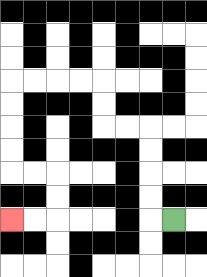{'start': '[7, 9]', 'end': '[0, 9]', 'path_directions': 'L,U,U,U,U,L,L,U,U,L,L,L,L,D,D,D,D,R,R,D,D,L,L', 'path_coordinates': '[[7, 9], [6, 9], [6, 8], [6, 7], [6, 6], [6, 5], [5, 5], [4, 5], [4, 4], [4, 3], [3, 3], [2, 3], [1, 3], [0, 3], [0, 4], [0, 5], [0, 6], [0, 7], [1, 7], [2, 7], [2, 8], [2, 9], [1, 9], [0, 9]]'}